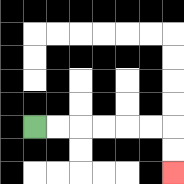{'start': '[1, 5]', 'end': '[7, 7]', 'path_directions': 'R,R,R,R,R,R,D,D', 'path_coordinates': '[[1, 5], [2, 5], [3, 5], [4, 5], [5, 5], [6, 5], [7, 5], [7, 6], [7, 7]]'}